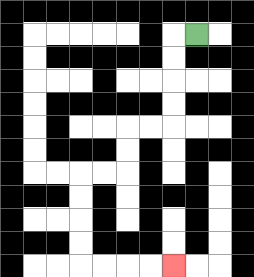{'start': '[8, 1]', 'end': '[7, 11]', 'path_directions': 'L,D,D,D,D,L,L,D,D,L,L,D,D,D,D,R,R,R,R', 'path_coordinates': '[[8, 1], [7, 1], [7, 2], [7, 3], [7, 4], [7, 5], [6, 5], [5, 5], [5, 6], [5, 7], [4, 7], [3, 7], [3, 8], [3, 9], [3, 10], [3, 11], [4, 11], [5, 11], [6, 11], [7, 11]]'}